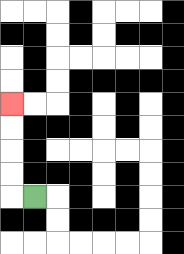{'start': '[1, 8]', 'end': '[0, 4]', 'path_directions': 'L,U,U,U,U', 'path_coordinates': '[[1, 8], [0, 8], [0, 7], [0, 6], [0, 5], [0, 4]]'}